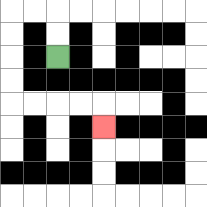{'start': '[2, 2]', 'end': '[4, 5]', 'path_directions': 'U,U,L,L,D,D,D,D,R,R,R,R,D', 'path_coordinates': '[[2, 2], [2, 1], [2, 0], [1, 0], [0, 0], [0, 1], [0, 2], [0, 3], [0, 4], [1, 4], [2, 4], [3, 4], [4, 4], [4, 5]]'}